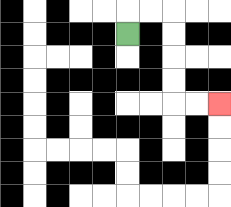{'start': '[5, 1]', 'end': '[9, 4]', 'path_directions': 'U,R,R,D,D,D,D,R,R', 'path_coordinates': '[[5, 1], [5, 0], [6, 0], [7, 0], [7, 1], [7, 2], [7, 3], [7, 4], [8, 4], [9, 4]]'}